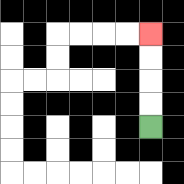{'start': '[6, 5]', 'end': '[6, 1]', 'path_directions': 'U,U,U,U', 'path_coordinates': '[[6, 5], [6, 4], [6, 3], [6, 2], [6, 1]]'}